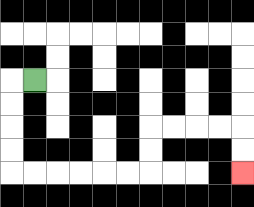{'start': '[1, 3]', 'end': '[10, 7]', 'path_directions': 'L,D,D,D,D,R,R,R,R,R,R,U,U,R,R,R,R,D,D', 'path_coordinates': '[[1, 3], [0, 3], [0, 4], [0, 5], [0, 6], [0, 7], [1, 7], [2, 7], [3, 7], [4, 7], [5, 7], [6, 7], [6, 6], [6, 5], [7, 5], [8, 5], [9, 5], [10, 5], [10, 6], [10, 7]]'}